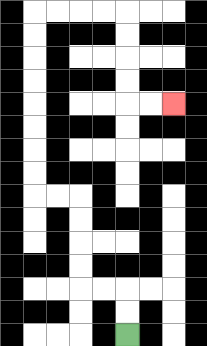{'start': '[5, 14]', 'end': '[7, 4]', 'path_directions': 'U,U,L,L,U,U,U,U,L,L,U,U,U,U,U,U,U,U,R,R,R,R,D,D,D,D,R,R', 'path_coordinates': '[[5, 14], [5, 13], [5, 12], [4, 12], [3, 12], [3, 11], [3, 10], [3, 9], [3, 8], [2, 8], [1, 8], [1, 7], [1, 6], [1, 5], [1, 4], [1, 3], [1, 2], [1, 1], [1, 0], [2, 0], [3, 0], [4, 0], [5, 0], [5, 1], [5, 2], [5, 3], [5, 4], [6, 4], [7, 4]]'}